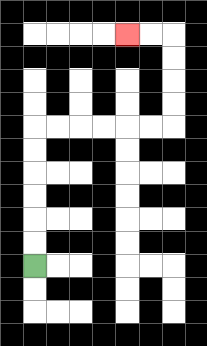{'start': '[1, 11]', 'end': '[5, 1]', 'path_directions': 'U,U,U,U,U,U,R,R,R,R,R,R,U,U,U,U,L,L', 'path_coordinates': '[[1, 11], [1, 10], [1, 9], [1, 8], [1, 7], [1, 6], [1, 5], [2, 5], [3, 5], [4, 5], [5, 5], [6, 5], [7, 5], [7, 4], [7, 3], [7, 2], [7, 1], [6, 1], [5, 1]]'}